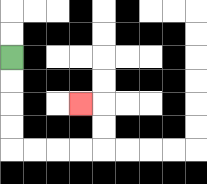{'start': '[0, 2]', 'end': '[3, 4]', 'path_directions': 'D,D,D,D,R,R,R,R,U,U,L', 'path_coordinates': '[[0, 2], [0, 3], [0, 4], [0, 5], [0, 6], [1, 6], [2, 6], [3, 6], [4, 6], [4, 5], [4, 4], [3, 4]]'}